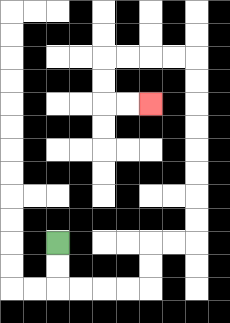{'start': '[2, 10]', 'end': '[6, 4]', 'path_directions': 'D,D,R,R,R,R,U,U,R,R,U,U,U,U,U,U,U,U,L,L,L,L,D,D,R,R', 'path_coordinates': '[[2, 10], [2, 11], [2, 12], [3, 12], [4, 12], [5, 12], [6, 12], [6, 11], [6, 10], [7, 10], [8, 10], [8, 9], [8, 8], [8, 7], [8, 6], [8, 5], [8, 4], [8, 3], [8, 2], [7, 2], [6, 2], [5, 2], [4, 2], [4, 3], [4, 4], [5, 4], [6, 4]]'}